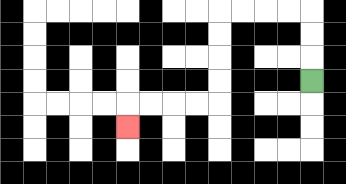{'start': '[13, 3]', 'end': '[5, 5]', 'path_directions': 'U,U,U,L,L,L,L,D,D,D,D,L,L,L,L,D', 'path_coordinates': '[[13, 3], [13, 2], [13, 1], [13, 0], [12, 0], [11, 0], [10, 0], [9, 0], [9, 1], [9, 2], [9, 3], [9, 4], [8, 4], [7, 4], [6, 4], [5, 4], [5, 5]]'}